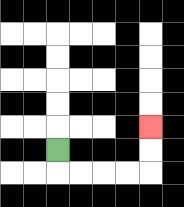{'start': '[2, 6]', 'end': '[6, 5]', 'path_directions': 'D,R,R,R,R,U,U', 'path_coordinates': '[[2, 6], [2, 7], [3, 7], [4, 7], [5, 7], [6, 7], [6, 6], [6, 5]]'}